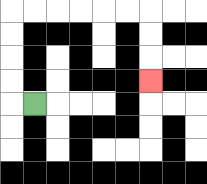{'start': '[1, 4]', 'end': '[6, 3]', 'path_directions': 'L,U,U,U,U,R,R,R,R,R,R,D,D,D', 'path_coordinates': '[[1, 4], [0, 4], [0, 3], [0, 2], [0, 1], [0, 0], [1, 0], [2, 0], [3, 0], [4, 0], [5, 0], [6, 0], [6, 1], [6, 2], [6, 3]]'}